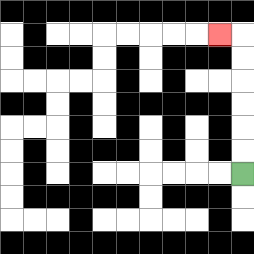{'start': '[10, 7]', 'end': '[9, 1]', 'path_directions': 'U,U,U,U,U,U,L', 'path_coordinates': '[[10, 7], [10, 6], [10, 5], [10, 4], [10, 3], [10, 2], [10, 1], [9, 1]]'}